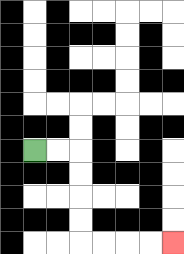{'start': '[1, 6]', 'end': '[7, 10]', 'path_directions': 'R,R,D,D,D,D,R,R,R,R', 'path_coordinates': '[[1, 6], [2, 6], [3, 6], [3, 7], [3, 8], [3, 9], [3, 10], [4, 10], [5, 10], [6, 10], [7, 10]]'}